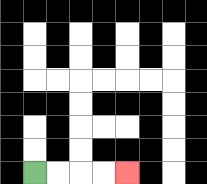{'start': '[1, 7]', 'end': '[5, 7]', 'path_directions': 'R,R,R,R', 'path_coordinates': '[[1, 7], [2, 7], [3, 7], [4, 7], [5, 7]]'}